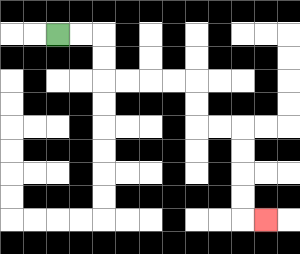{'start': '[2, 1]', 'end': '[11, 9]', 'path_directions': 'R,R,D,D,R,R,R,R,D,D,R,R,D,D,D,D,R', 'path_coordinates': '[[2, 1], [3, 1], [4, 1], [4, 2], [4, 3], [5, 3], [6, 3], [7, 3], [8, 3], [8, 4], [8, 5], [9, 5], [10, 5], [10, 6], [10, 7], [10, 8], [10, 9], [11, 9]]'}